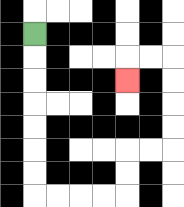{'start': '[1, 1]', 'end': '[5, 3]', 'path_directions': 'D,D,D,D,D,D,D,R,R,R,R,U,U,R,R,U,U,U,U,L,L,D', 'path_coordinates': '[[1, 1], [1, 2], [1, 3], [1, 4], [1, 5], [1, 6], [1, 7], [1, 8], [2, 8], [3, 8], [4, 8], [5, 8], [5, 7], [5, 6], [6, 6], [7, 6], [7, 5], [7, 4], [7, 3], [7, 2], [6, 2], [5, 2], [5, 3]]'}